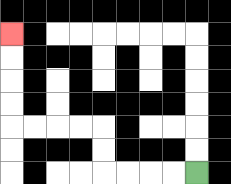{'start': '[8, 7]', 'end': '[0, 1]', 'path_directions': 'L,L,L,L,U,U,L,L,L,L,U,U,U,U', 'path_coordinates': '[[8, 7], [7, 7], [6, 7], [5, 7], [4, 7], [4, 6], [4, 5], [3, 5], [2, 5], [1, 5], [0, 5], [0, 4], [0, 3], [0, 2], [0, 1]]'}